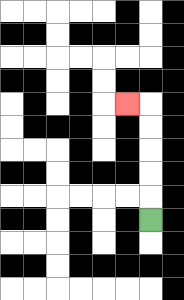{'start': '[6, 9]', 'end': '[5, 4]', 'path_directions': 'U,U,U,U,U,L', 'path_coordinates': '[[6, 9], [6, 8], [6, 7], [6, 6], [6, 5], [6, 4], [5, 4]]'}